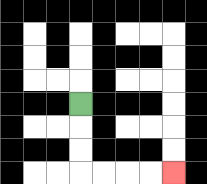{'start': '[3, 4]', 'end': '[7, 7]', 'path_directions': 'D,D,D,R,R,R,R', 'path_coordinates': '[[3, 4], [3, 5], [3, 6], [3, 7], [4, 7], [5, 7], [6, 7], [7, 7]]'}